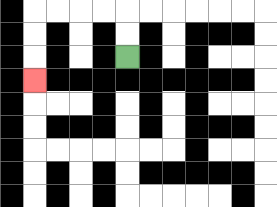{'start': '[5, 2]', 'end': '[1, 3]', 'path_directions': 'U,U,L,L,L,L,D,D,D', 'path_coordinates': '[[5, 2], [5, 1], [5, 0], [4, 0], [3, 0], [2, 0], [1, 0], [1, 1], [1, 2], [1, 3]]'}